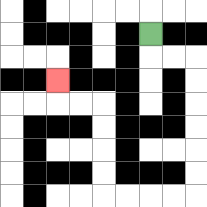{'start': '[6, 1]', 'end': '[2, 3]', 'path_directions': 'D,R,R,D,D,D,D,D,D,L,L,L,L,U,U,U,U,L,L,U', 'path_coordinates': '[[6, 1], [6, 2], [7, 2], [8, 2], [8, 3], [8, 4], [8, 5], [8, 6], [8, 7], [8, 8], [7, 8], [6, 8], [5, 8], [4, 8], [4, 7], [4, 6], [4, 5], [4, 4], [3, 4], [2, 4], [2, 3]]'}